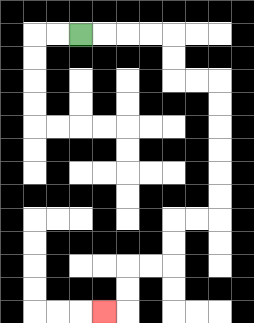{'start': '[3, 1]', 'end': '[4, 13]', 'path_directions': 'R,R,R,R,D,D,R,R,D,D,D,D,D,D,L,L,D,D,L,L,D,D,L', 'path_coordinates': '[[3, 1], [4, 1], [5, 1], [6, 1], [7, 1], [7, 2], [7, 3], [8, 3], [9, 3], [9, 4], [9, 5], [9, 6], [9, 7], [9, 8], [9, 9], [8, 9], [7, 9], [7, 10], [7, 11], [6, 11], [5, 11], [5, 12], [5, 13], [4, 13]]'}